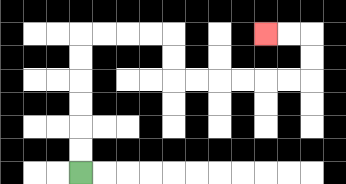{'start': '[3, 7]', 'end': '[11, 1]', 'path_directions': 'U,U,U,U,U,U,R,R,R,R,D,D,R,R,R,R,R,R,U,U,L,L', 'path_coordinates': '[[3, 7], [3, 6], [3, 5], [3, 4], [3, 3], [3, 2], [3, 1], [4, 1], [5, 1], [6, 1], [7, 1], [7, 2], [7, 3], [8, 3], [9, 3], [10, 3], [11, 3], [12, 3], [13, 3], [13, 2], [13, 1], [12, 1], [11, 1]]'}